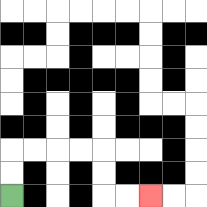{'start': '[0, 8]', 'end': '[6, 8]', 'path_directions': 'U,U,R,R,R,R,D,D,R,R', 'path_coordinates': '[[0, 8], [0, 7], [0, 6], [1, 6], [2, 6], [3, 6], [4, 6], [4, 7], [4, 8], [5, 8], [6, 8]]'}